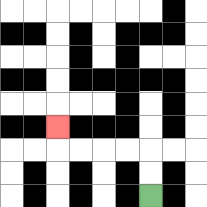{'start': '[6, 8]', 'end': '[2, 5]', 'path_directions': 'U,U,L,L,L,L,U', 'path_coordinates': '[[6, 8], [6, 7], [6, 6], [5, 6], [4, 6], [3, 6], [2, 6], [2, 5]]'}